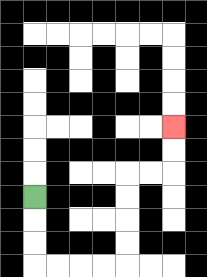{'start': '[1, 8]', 'end': '[7, 5]', 'path_directions': 'D,D,D,R,R,R,R,U,U,U,U,R,R,U,U', 'path_coordinates': '[[1, 8], [1, 9], [1, 10], [1, 11], [2, 11], [3, 11], [4, 11], [5, 11], [5, 10], [5, 9], [5, 8], [5, 7], [6, 7], [7, 7], [7, 6], [7, 5]]'}